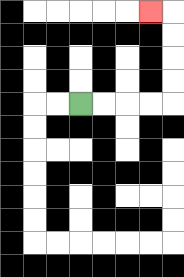{'start': '[3, 4]', 'end': '[6, 0]', 'path_directions': 'R,R,R,R,U,U,U,U,L', 'path_coordinates': '[[3, 4], [4, 4], [5, 4], [6, 4], [7, 4], [7, 3], [7, 2], [7, 1], [7, 0], [6, 0]]'}